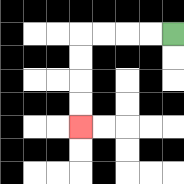{'start': '[7, 1]', 'end': '[3, 5]', 'path_directions': 'L,L,L,L,D,D,D,D', 'path_coordinates': '[[7, 1], [6, 1], [5, 1], [4, 1], [3, 1], [3, 2], [3, 3], [3, 4], [3, 5]]'}